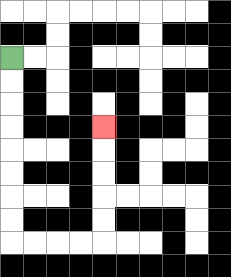{'start': '[0, 2]', 'end': '[4, 5]', 'path_directions': 'D,D,D,D,D,D,D,D,R,R,R,R,U,U,U,U,U', 'path_coordinates': '[[0, 2], [0, 3], [0, 4], [0, 5], [0, 6], [0, 7], [0, 8], [0, 9], [0, 10], [1, 10], [2, 10], [3, 10], [4, 10], [4, 9], [4, 8], [4, 7], [4, 6], [4, 5]]'}